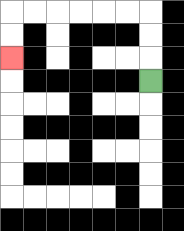{'start': '[6, 3]', 'end': '[0, 2]', 'path_directions': 'U,U,U,L,L,L,L,L,L,D,D', 'path_coordinates': '[[6, 3], [6, 2], [6, 1], [6, 0], [5, 0], [4, 0], [3, 0], [2, 0], [1, 0], [0, 0], [0, 1], [0, 2]]'}